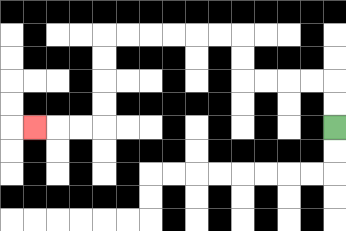{'start': '[14, 5]', 'end': '[1, 5]', 'path_directions': 'U,U,L,L,L,L,U,U,L,L,L,L,L,L,D,D,D,D,L,L,L', 'path_coordinates': '[[14, 5], [14, 4], [14, 3], [13, 3], [12, 3], [11, 3], [10, 3], [10, 2], [10, 1], [9, 1], [8, 1], [7, 1], [6, 1], [5, 1], [4, 1], [4, 2], [4, 3], [4, 4], [4, 5], [3, 5], [2, 5], [1, 5]]'}